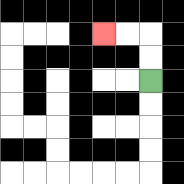{'start': '[6, 3]', 'end': '[4, 1]', 'path_directions': 'U,U,L,L', 'path_coordinates': '[[6, 3], [6, 2], [6, 1], [5, 1], [4, 1]]'}